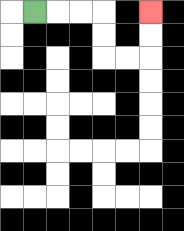{'start': '[1, 0]', 'end': '[6, 0]', 'path_directions': 'R,R,R,D,D,R,R,U,U', 'path_coordinates': '[[1, 0], [2, 0], [3, 0], [4, 0], [4, 1], [4, 2], [5, 2], [6, 2], [6, 1], [6, 0]]'}